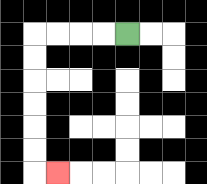{'start': '[5, 1]', 'end': '[2, 7]', 'path_directions': 'L,L,L,L,D,D,D,D,D,D,R', 'path_coordinates': '[[5, 1], [4, 1], [3, 1], [2, 1], [1, 1], [1, 2], [1, 3], [1, 4], [1, 5], [1, 6], [1, 7], [2, 7]]'}